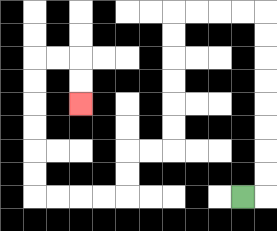{'start': '[10, 8]', 'end': '[3, 4]', 'path_directions': 'R,U,U,U,U,U,U,U,U,L,L,L,L,D,D,D,D,D,D,L,L,D,D,L,L,L,L,U,U,U,U,U,U,R,R,D,D', 'path_coordinates': '[[10, 8], [11, 8], [11, 7], [11, 6], [11, 5], [11, 4], [11, 3], [11, 2], [11, 1], [11, 0], [10, 0], [9, 0], [8, 0], [7, 0], [7, 1], [7, 2], [7, 3], [7, 4], [7, 5], [7, 6], [6, 6], [5, 6], [5, 7], [5, 8], [4, 8], [3, 8], [2, 8], [1, 8], [1, 7], [1, 6], [1, 5], [1, 4], [1, 3], [1, 2], [2, 2], [3, 2], [3, 3], [3, 4]]'}